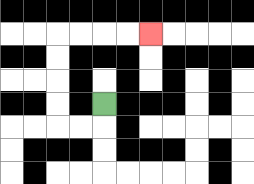{'start': '[4, 4]', 'end': '[6, 1]', 'path_directions': 'D,L,L,U,U,U,U,R,R,R,R', 'path_coordinates': '[[4, 4], [4, 5], [3, 5], [2, 5], [2, 4], [2, 3], [2, 2], [2, 1], [3, 1], [4, 1], [5, 1], [6, 1]]'}